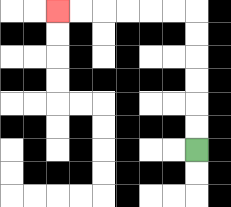{'start': '[8, 6]', 'end': '[2, 0]', 'path_directions': 'U,U,U,U,U,U,L,L,L,L,L,L', 'path_coordinates': '[[8, 6], [8, 5], [8, 4], [8, 3], [8, 2], [8, 1], [8, 0], [7, 0], [6, 0], [5, 0], [4, 0], [3, 0], [2, 0]]'}